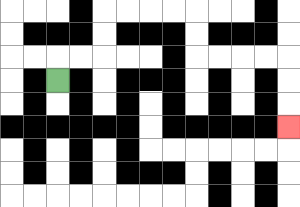{'start': '[2, 3]', 'end': '[12, 5]', 'path_directions': 'U,R,R,U,U,R,R,R,R,D,D,R,R,R,R,D,D,D', 'path_coordinates': '[[2, 3], [2, 2], [3, 2], [4, 2], [4, 1], [4, 0], [5, 0], [6, 0], [7, 0], [8, 0], [8, 1], [8, 2], [9, 2], [10, 2], [11, 2], [12, 2], [12, 3], [12, 4], [12, 5]]'}